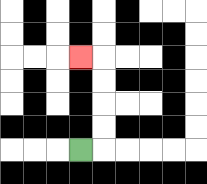{'start': '[3, 6]', 'end': '[3, 2]', 'path_directions': 'R,U,U,U,U,L', 'path_coordinates': '[[3, 6], [4, 6], [4, 5], [4, 4], [4, 3], [4, 2], [3, 2]]'}